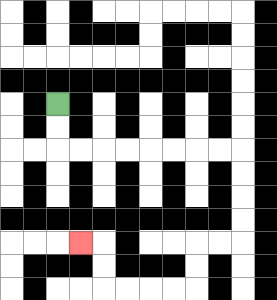{'start': '[2, 4]', 'end': '[3, 10]', 'path_directions': 'D,D,R,R,R,R,R,R,R,R,D,D,D,D,L,L,D,D,L,L,L,L,U,U,L', 'path_coordinates': '[[2, 4], [2, 5], [2, 6], [3, 6], [4, 6], [5, 6], [6, 6], [7, 6], [8, 6], [9, 6], [10, 6], [10, 7], [10, 8], [10, 9], [10, 10], [9, 10], [8, 10], [8, 11], [8, 12], [7, 12], [6, 12], [5, 12], [4, 12], [4, 11], [4, 10], [3, 10]]'}